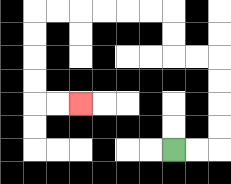{'start': '[7, 6]', 'end': '[3, 4]', 'path_directions': 'R,R,U,U,U,U,L,L,U,U,L,L,L,L,L,L,D,D,D,D,R,R', 'path_coordinates': '[[7, 6], [8, 6], [9, 6], [9, 5], [9, 4], [9, 3], [9, 2], [8, 2], [7, 2], [7, 1], [7, 0], [6, 0], [5, 0], [4, 0], [3, 0], [2, 0], [1, 0], [1, 1], [1, 2], [1, 3], [1, 4], [2, 4], [3, 4]]'}